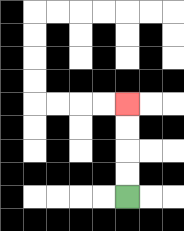{'start': '[5, 8]', 'end': '[5, 4]', 'path_directions': 'U,U,U,U', 'path_coordinates': '[[5, 8], [5, 7], [5, 6], [5, 5], [5, 4]]'}